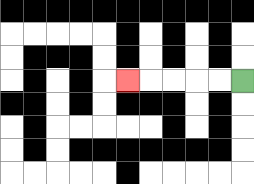{'start': '[10, 3]', 'end': '[5, 3]', 'path_directions': 'L,L,L,L,L', 'path_coordinates': '[[10, 3], [9, 3], [8, 3], [7, 3], [6, 3], [5, 3]]'}